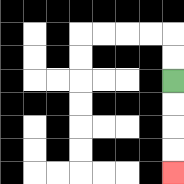{'start': '[7, 3]', 'end': '[7, 7]', 'path_directions': 'D,D,D,D', 'path_coordinates': '[[7, 3], [7, 4], [7, 5], [7, 6], [7, 7]]'}